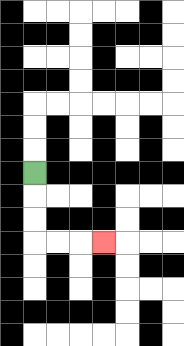{'start': '[1, 7]', 'end': '[4, 10]', 'path_directions': 'D,D,D,R,R,R', 'path_coordinates': '[[1, 7], [1, 8], [1, 9], [1, 10], [2, 10], [3, 10], [4, 10]]'}